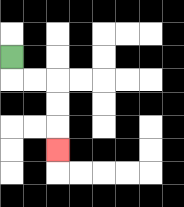{'start': '[0, 2]', 'end': '[2, 6]', 'path_directions': 'D,R,R,D,D,D', 'path_coordinates': '[[0, 2], [0, 3], [1, 3], [2, 3], [2, 4], [2, 5], [2, 6]]'}